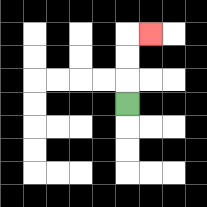{'start': '[5, 4]', 'end': '[6, 1]', 'path_directions': 'U,U,U,R', 'path_coordinates': '[[5, 4], [5, 3], [5, 2], [5, 1], [6, 1]]'}